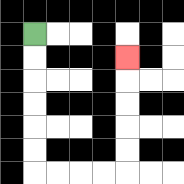{'start': '[1, 1]', 'end': '[5, 2]', 'path_directions': 'D,D,D,D,D,D,R,R,R,R,U,U,U,U,U', 'path_coordinates': '[[1, 1], [1, 2], [1, 3], [1, 4], [1, 5], [1, 6], [1, 7], [2, 7], [3, 7], [4, 7], [5, 7], [5, 6], [5, 5], [5, 4], [5, 3], [5, 2]]'}